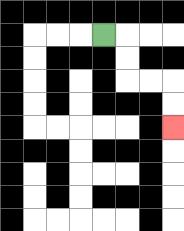{'start': '[4, 1]', 'end': '[7, 5]', 'path_directions': 'R,D,D,R,R,D,D', 'path_coordinates': '[[4, 1], [5, 1], [5, 2], [5, 3], [6, 3], [7, 3], [7, 4], [7, 5]]'}